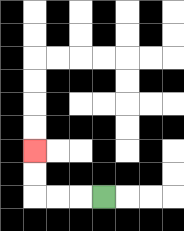{'start': '[4, 8]', 'end': '[1, 6]', 'path_directions': 'L,L,L,U,U', 'path_coordinates': '[[4, 8], [3, 8], [2, 8], [1, 8], [1, 7], [1, 6]]'}